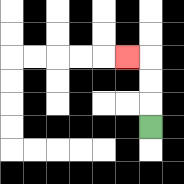{'start': '[6, 5]', 'end': '[5, 2]', 'path_directions': 'U,U,U,L', 'path_coordinates': '[[6, 5], [6, 4], [6, 3], [6, 2], [5, 2]]'}